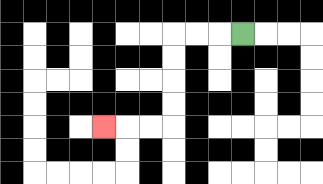{'start': '[10, 1]', 'end': '[4, 5]', 'path_directions': 'L,L,L,D,D,D,D,L,L,L', 'path_coordinates': '[[10, 1], [9, 1], [8, 1], [7, 1], [7, 2], [7, 3], [7, 4], [7, 5], [6, 5], [5, 5], [4, 5]]'}